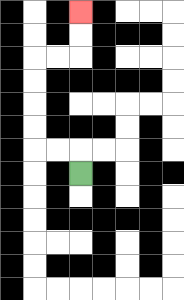{'start': '[3, 7]', 'end': '[3, 0]', 'path_directions': 'U,L,L,U,U,U,U,R,R,U,U', 'path_coordinates': '[[3, 7], [3, 6], [2, 6], [1, 6], [1, 5], [1, 4], [1, 3], [1, 2], [2, 2], [3, 2], [3, 1], [3, 0]]'}